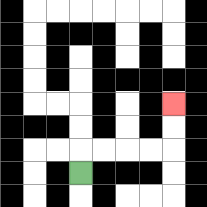{'start': '[3, 7]', 'end': '[7, 4]', 'path_directions': 'U,R,R,R,R,U,U', 'path_coordinates': '[[3, 7], [3, 6], [4, 6], [5, 6], [6, 6], [7, 6], [7, 5], [7, 4]]'}